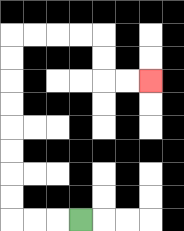{'start': '[3, 9]', 'end': '[6, 3]', 'path_directions': 'L,L,L,U,U,U,U,U,U,U,U,R,R,R,R,D,D,R,R', 'path_coordinates': '[[3, 9], [2, 9], [1, 9], [0, 9], [0, 8], [0, 7], [0, 6], [0, 5], [0, 4], [0, 3], [0, 2], [0, 1], [1, 1], [2, 1], [3, 1], [4, 1], [4, 2], [4, 3], [5, 3], [6, 3]]'}